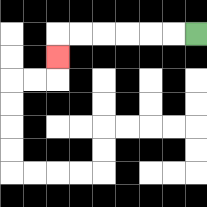{'start': '[8, 1]', 'end': '[2, 2]', 'path_directions': 'L,L,L,L,L,L,D', 'path_coordinates': '[[8, 1], [7, 1], [6, 1], [5, 1], [4, 1], [3, 1], [2, 1], [2, 2]]'}